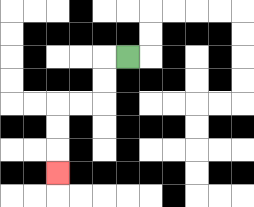{'start': '[5, 2]', 'end': '[2, 7]', 'path_directions': 'L,D,D,L,L,D,D,D', 'path_coordinates': '[[5, 2], [4, 2], [4, 3], [4, 4], [3, 4], [2, 4], [2, 5], [2, 6], [2, 7]]'}